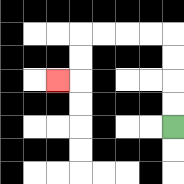{'start': '[7, 5]', 'end': '[2, 3]', 'path_directions': 'U,U,U,U,L,L,L,L,D,D,L', 'path_coordinates': '[[7, 5], [7, 4], [7, 3], [7, 2], [7, 1], [6, 1], [5, 1], [4, 1], [3, 1], [3, 2], [3, 3], [2, 3]]'}